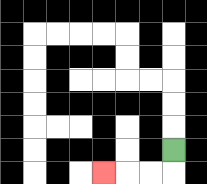{'start': '[7, 6]', 'end': '[4, 7]', 'path_directions': 'D,L,L,L', 'path_coordinates': '[[7, 6], [7, 7], [6, 7], [5, 7], [4, 7]]'}